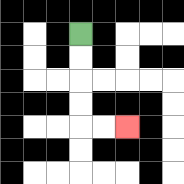{'start': '[3, 1]', 'end': '[5, 5]', 'path_directions': 'D,D,D,D,R,R', 'path_coordinates': '[[3, 1], [3, 2], [3, 3], [3, 4], [3, 5], [4, 5], [5, 5]]'}